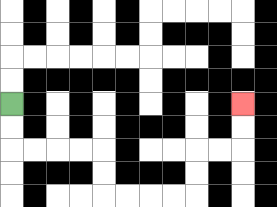{'start': '[0, 4]', 'end': '[10, 4]', 'path_directions': 'D,D,R,R,R,R,D,D,R,R,R,R,U,U,R,R,U,U', 'path_coordinates': '[[0, 4], [0, 5], [0, 6], [1, 6], [2, 6], [3, 6], [4, 6], [4, 7], [4, 8], [5, 8], [6, 8], [7, 8], [8, 8], [8, 7], [8, 6], [9, 6], [10, 6], [10, 5], [10, 4]]'}